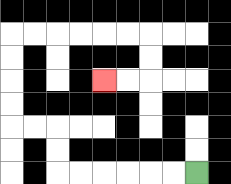{'start': '[8, 7]', 'end': '[4, 3]', 'path_directions': 'L,L,L,L,L,L,U,U,L,L,U,U,U,U,R,R,R,R,R,R,D,D,L,L', 'path_coordinates': '[[8, 7], [7, 7], [6, 7], [5, 7], [4, 7], [3, 7], [2, 7], [2, 6], [2, 5], [1, 5], [0, 5], [0, 4], [0, 3], [0, 2], [0, 1], [1, 1], [2, 1], [3, 1], [4, 1], [5, 1], [6, 1], [6, 2], [6, 3], [5, 3], [4, 3]]'}